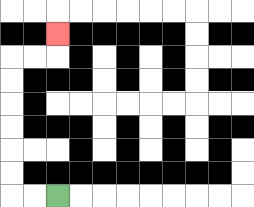{'start': '[2, 8]', 'end': '[2, 1]', 'path_directions': 'L,L,U,U,U,U,U,U,R,R,U', 'path_coordinates': '[[2, 8], [1, 8], [0, 8], [0, 7], [0, 6], [0, 5], [0, 4], [0, 3], [0, 2], [1, 2], [2, 2], [2, 1]]'}